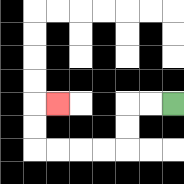{'start': '[7, 4]', 'end': '[2, 4]', 'path_directions': 'L,L,D,D,L,L,L,L,U,U,R', 'path_coordinates': '[[7, 4], [6, 4], [5, 4], [5, 5], [5, 6], [4, 6], [3, 6], [2, 6], [1, 6], [1, 5], [1, 4], [2, 4]]'}